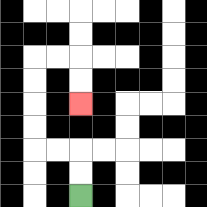{'start': '[3, 8]', 'end': '[3, 4]', 'path_directions': 'U,U,L,L,U,U,U,U,R,R,D,D', 'path_coordinates': '[[3, 8], [3, 7], [3, 6], [2, 6], [1, 6], [1, 5], [1, 4], [1, 3], [1, 2], [2, 2], [3, 2], [3, 3], [3, 4]]'}